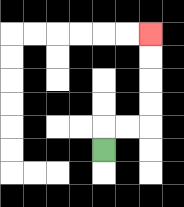{'start': '[4, 6]', 'end': '[6, 1]', 'path_directions': 'U,R,R,U,U,U,U', 'path_coordinates': '[[4, 6], [4, 5], [5, 5], [6, 5], [6, 4], [6, 3], [6, 2], [6, 1]]'}